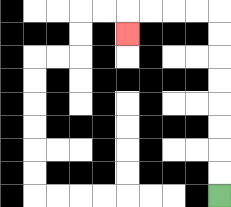{'start': '[9, 8]', 'end': '[5, 1]', 'path_directions': 'U,U,U,U,U,U,U,U,L,L,L,L,D', 'path_coordinates': '[[9, 8], [9, 7], [9, 6], [9, 5], [9, 4], [9, 3], [9, 2], [9, 1], [9, 0], [8, 0], [7, 0], [6, 0], [5, 0], [5, 1]]'}